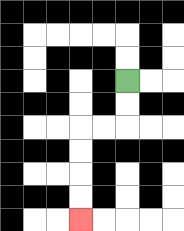{'start': '[5, 3]', 'end': '[3, 9]', 'path_directions': 'D,D,L,L,D,D,D,D', 'path_coordinates': '[[5, 3], [5, 4], [5, 5], [4, 5], [3, 5], [3, 6], [3, 7], [3, 8], [3, 9]]'}